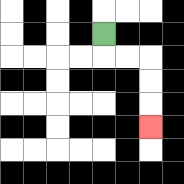{'start': '[4, 1]', 'end': '[6, 5]', 'path_directions': 'D,R,R,D,D,D', 'path_coordinates': '[[4, 1], [4, 2], [5, 2], [6, 2], [6, 3], [6, 4], [6, 5]]'}